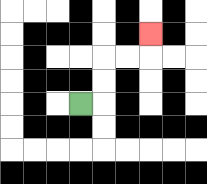{'start': '[3, 4]', 'end': '[6, 1]', 'path_directions': 'R,U,U,R,R,U', 'path_coordinates': '[[3, 4], [4, 4], [4, 3], [4, 2], [5, 2], [6, 2], [6, 1]]'}